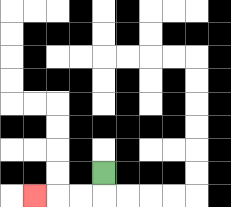{'start': '[4, 7]', 'end': '[1, 8]', 'path_directions': 'D,L,L,L', 'path_coordinates': '[[4, 7], [4, 8], [3, 8], [2, 8], [1, 8]]'}